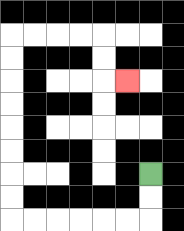{'start': '[6, 7]', 'end': '[5, 3]', 'path_directions': 'D,D,L,L,L,L,L,L,U,U,U,U,U,U,U,U,R,R,R,R,D,D,R', 'path_coordinates': '[[6, 7], [6, 8], [6, 9], [5, 9], [4, 9], [3, 9], [2, 9], [1, 9], [0, 9], [0, 8], [0, 7], [0, 6], [0, 5], [0, 4], [0, 3], [0, 2], [0, 1], [1, 1], [2, 1], [3, 1], [4, 1], [4, 2], [4, 3], [5, 3]]'}